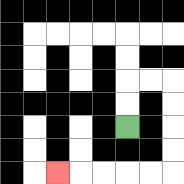{'start': '[5, 5]', 'end': '[2, 7]', 'path_directions': 'U,U,R,R,D,D,D,D,L,L,L,L,L', 'path_coordinates': '[[5, 5], [5, 4], [5, 3], [6, 3], [7, 3], [7, 4], [7, 5], [7, 6], [7, 7], [6, 7], [5, 7], [4, 7], [3, 7], [2, 7]]'}